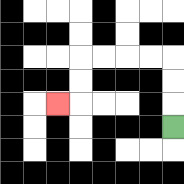{'start': '[7, 5]', 'end': '[2, 4]', 'path_directions': 'U,U,U,L,L,L,L,D,D,L', 'path_coordinates': '[[7, 5], [7, 4], [7, 3], [7, 2], [6, 2], [5, 2], [4, 2], [3, 2], [3, 3], [3, 4], [2, 4]]'}